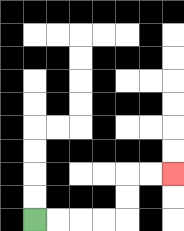{'start': '[1, 9]', 'end': '[7, 7]', 'path_directions': 'R,R,R,R,U,U,R,R', 'path_coordinates': '[[1, 9], [2, 9], [3, 9], [4, 9], [5, 9], [5, 8], [5, 7], [6, 7], [7, 7]]'}